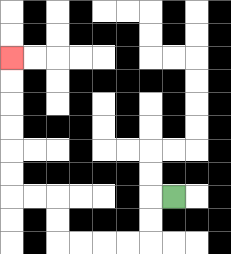{'start': '[7, 8]', 'end': '[0, 2]', 'path_directions': 'L,D,D,L,L,L,L,U,U,L,L,U,U,U,U,U,U', 'path_coordinates': '[[7, 8], [6, 8], [6, 9], [6, 10], [5, 10], [4, 10], [3, 10], [2, 10], [2, 9], [2, 8], [1, 8], [0, 8], [0, 7], [0, 6], [0, 5], [0, 4], [0, 3], [0, 2]]'}